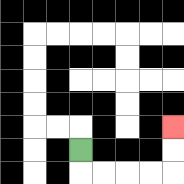{'start': '[3, 6]', 'end': '[7, 5]', 'path_directions': 'D,R,R,R,R,U,U', 'path_coordinates': '[[3, 6], [3, 7], [4, 7], [5, 7], [6, 7], [7, 7], [7, 6], [7, 5]]'}